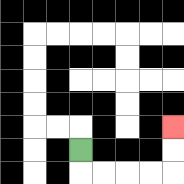{'start': '[3, 6]', 'end': '[7, 5]', 'path_directions': 'D,R,R,R,R,U,U', 'path_coordinates': '[[3, 6], [3, 7], [4, 7], [5, 7], [6, 7], [7, 7], [7, 6], [7, 5]]'}